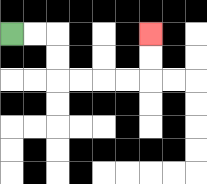{'start': '[0, 1]', 'end': '[6, 1]', 'path_directions': 'R,R,D,D,R,R,R,R,U,U', 'path_coordinates': '[[0, 1], [1, 1], [2, 1], [2, 2], [2, 3], [3, 3], [4, 3], [5, 3], [6, 3], [6, 2], [6, 1]]'}